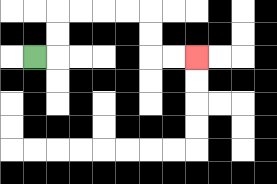{'start': '[1, 2]', 'end': '[8, 2]', 'path_directions': 'R,U,U,R,R,R,R,D,D,R,R', 'path_coordinates': '[[1, 2], [2, 2], [2, 1], [2, 0], [3, 0], [4, 0], [5, 0], [6, 0], [6, 1], [6, 2], [7, 2], [8, 2]]'}